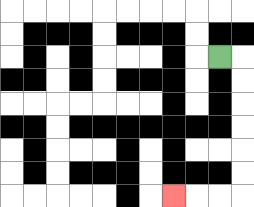{'start': '[9, 2]', 'end': '[7, 8]', 'path_directions': 'R,D,D,D,D,D,D,L,L,L', 'path_coordinates': '[[9, 2], [10, 2], [10, 3], [10, 4], [10, 5], [10, 6], [10, 7], [10, 8], [9, 8], [8, 8], [7, 8]]'}